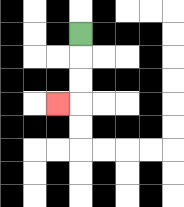{'start': '[3, 1]', 'end': '[2, 4]', 'path_directions': 'D,D,D,L', 'path_coordinates': '[[3, 1], [3, 2], [3, 3], [3, 4], [2, 4]]'}